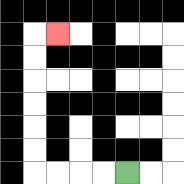{'start': '[5, 7]', 'end': '[2, 1]', 'path_directions': 'L,L,L,L,U,U,U,U,U,U,R', 'path_coordinates': '[[5, 7], [4, 7], [3, 7], [2, 7], [1, 7], [1, 6], [1, 5], [1, 4], [1, 3], [1, 2], [1, 1], [2, 1]]'}